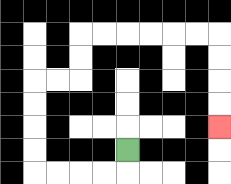{'start': '[5, 6]', 'end': '[9, 5]', 'path_directions': 'D,L,L,L,L,U,U,U,U,R,R,U,U,R,R,R,R,R,R,D,D,D,D', 'path_coordinates': '[[5, 6], [5, 7], [4, 7], [3, 7], [2, 7], [1, 7], [1, 6], [1, 5], [1, 4], [1, 3], [2, 3], [3, 3], [3, 2], [3, 1], [4, 1], [5, 1], [6, 1], [7, 1], [8, 1], [9, 1], [9, 2], [9, 3], [9, 4], [9, 5]]'}